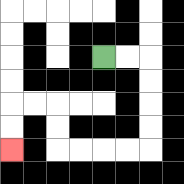{'start': '[4, 2]', 'end': '[0, 6]', 'path_directions': 'R,R,D,D,D,D,L,L,L,L,U,U,L,L,D,D', 'path_coordinates': '[[4, 2], [5, 2], [6, 2], [6, 3], [6, 4], [6, 5], [6, 6], [5, 6], [4, 6], [3, 6], [2, 6], [2, 5], [2, 4], [1, 4], [0, 4], [0, 5], [0, 6]]'}